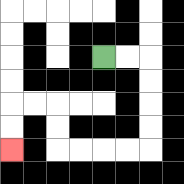{'start': '[4, 2]', 'end': '[0, 6]', 'path_directions': 'R,R,D,D,D,D,L,L,L,L,U,U,L,L,D,D', 'path_coordinates': '[[4, 2], [5, 2], [6, 2], [6, 3], [6, 4], [6, 5], [6, 6], [5, 6], [4, 6], [3, 6], [2, 6], [2, 5], [2, 4], [1, 4], [0, 4], [0, 5], [0, 6]]'}